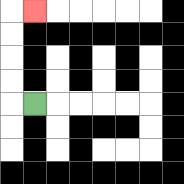{'start': '[1, 4]', 'end': '[1, 0]', 'path_directions': 'L,U,U,U,U,R', 'path_coordinates': '[[1, 4], [0, 4], [0, 3], [0, 2], [0, 1], [0, 0], [1, 0]]'}